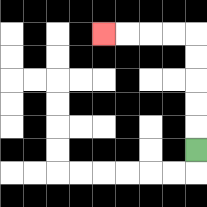{'start': '[8, 6]', 'end': '[4, 1]', 'path_directions': 'U,U,U,U,U,L,L,L,L', 'path_coordinates': '[[8, 6], [8, 5], [8, 4], [8, 3], [8, 2], [8, 1], [7, 1], [6, 1], [5, 1], [4, 1]]'}